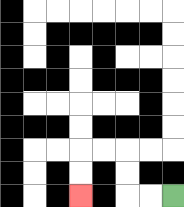{'start': '[7, 8]', 'end': '[3, 8]', 'path_directions': 'L,L,U,U,L,L,D,D', 'path_coordinates': '[[7, 8], [6, 8], [5, 8], [5, 7], [5, 6], [4, 6], [3, 6], [3, 7], [3, 8]]'}